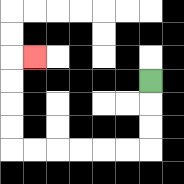{'start': '[6, 3]', 'end': '[1, 2]', 'path_directions': 'D,D,D,L,L,L,L,L,L,U,U,U,U,R', 'path_coordinates': '[[6, 3], [6, 4], [6, 5], [6, 6], [5, 6], [4, 6], [3, 6], [2, 6], [1, 6], [0, 6], [0, 5], [0, 4], [0, 3], [0, 2], [1, 2]]'}